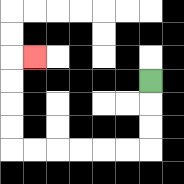{'start': '[6, 3]', 'end': '[1, 2]', 'path_directions': 'D,D,D,L,L,L,L,L,L,U,U,U,U,R', 'path_coordinates': '[[6, 3], [6, 4], [6, 5], [6, 6], [5, 6], [4, 6], [3, 6], [2, 6], [1, 6], [0, 6], [0, 5], [0, 4], [0, 3], [0, 2], [1, 2]]'}